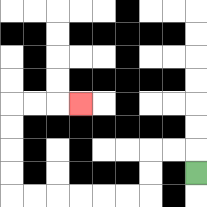{'start': '[8, 7]', 'end': '[3, 4]', 'path_directions': 'U,L,L,D,D,L,L,L,L,L,L,U,U,U,U,R,R,R', 'path_coordinates': '[[8, 7], [8, 6], [7, 6], [6, 6], [6, 7], [6, 8], [5, 8], [4, 8], [3, 8], [2, 8], [1, 8], [0, 8], [0, 7], [0, 6], [0, 5], [0, 4], [1, 4], [2, 4], [3, 4]]'}